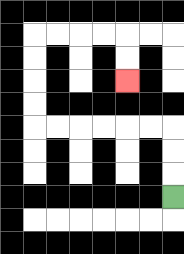{'start': '[7, 8]', 'end': '[5, 3]', 'path_directions': 'U,U,U,L,L,L,L,L,L,U,U,U,U,R,R,R,R,D,D', 'path_coordinates': '[[7, 8], [7, 7], [7, 6], [7, 5], [6, 5], [5, 5], [4, 5], [3, 5], [2, 5], [1, 5], [1, 4], [1, 3], [1, 2], [1, 1], [2, 1], [3, 1], [4, 1], [5, 1], [5, 2], [5, 3]]'}